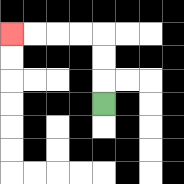{'start': '[4, 4]', 'end': '[0, 1]', 'path_directions': 'U,U,U,L,L,L,L', 'path_coordinates': '[[4, 4], [4, 3], [4, 2], [4, 1], [3, 1], [2, 1], [1, 1], [0, 1]]'}